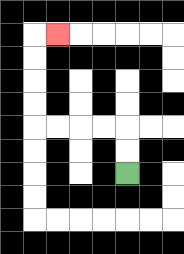{'start': '[5, 7]', 'end': '[2, 1]', 'path_directions': 'U,U,L,L,L,L,U,U,U,U,R', 'path_coordinates': '[[5, 7], [5, 6], [5, 5], [4, 5], [3, 5], [2, 5], [1, 5], [1, 4], [1, 3], [1, 2], [1, 1], [2, 1]]'}